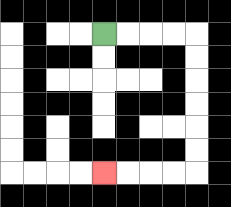{'start': '[4, 1]', 'end': '[4, 7]', 'path_directions': 'R,R,R,R,D,D,D,D,D,D,L,L,L,L', 'path_coordinates': '[[4, 1], [5, 1], [6, 1], [7, 1], [8, 1], [8, 2], [8, 3], [8, 4], [8, 5], [8, 6], [8, 7], [7, 7], [6, 7], [5, 7], [4, 7]]'}